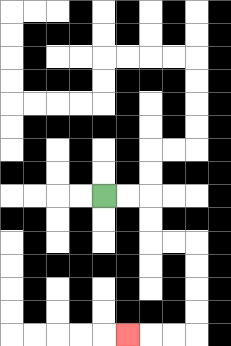{'start': '[4, 8]', 'end': '[5, 14]', 'path_directions': 'R,R,D,D,R,R,D,D,D,D,L,L,L', 'path_coordinates': '[[4, 8], [5, 8], [6, 8], [6, 9], [6, 10], [7, 10], [8, 10], [8, 11], [8, 12], [8, 13], [8, 14], [7, 14], [6, 14], [5, 14]]'}